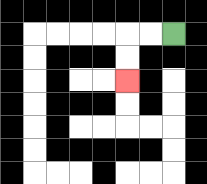{'start': '[7, 1]', 'end': '[5, 3]', 'path_directions': 'L,L,D,D', 'path_coordinates': '[[7, 1], [6, 1], [5, 1], [5, 2], [5, 3]]'}